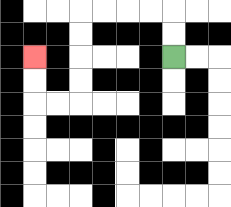{'start': '[7, 2]', 'end': '[1, 2]', 'path_directions': 'U,U,L,L,L,L,D,D,D,D,L,L,U,U', 'path_coordinates': '[[7, 2], [7, 1], [7, 0], [6, 0], [5, 0], [4, 0], [3, 0], [3, 1], [3, 2], [3, 3], [3, 4], [2, 4], [1, 4], [1, 3], [1, 2]]'}